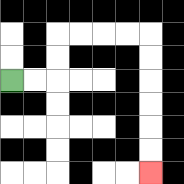{'start': '[0, 3]', 'end': '[6, 7]', 'path_directions': 'R,R,U,U,R,R,R,R,D,D,D,D,D,D', 'path_coordinates': '[[0, 3], [1, 3], [2, 3], [2, 2], [2, 1], [3, 1], [4, 1], [5, 1], [6, 1], [6, 2], [6, 3], [6, 4], [6, 5], [6, 6], [6, 7]]'}